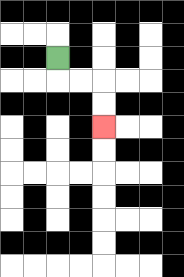{'start': '[2, 2]', 'end': '[4, 5]', 'path_directions': 'D,R,R,D,D', 'path_coordinates': '[[2, 2], [2, 3], [3, 3], [4, 3], [4, 4], [4, 5]]'}